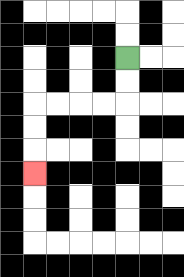{'start': '[5, 2]', 'end': '[1, 7]', 'path_directions': 'D,D,L,L,L,L,D,D,D', 'path_coordinates': '[[5, 2], [5, 3], [5, 4], [4, 4], [3, 4], [2, 4], [1, 4], [1, 5], [1, 6], [1, 7]]'}